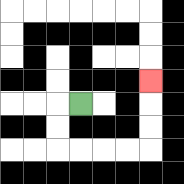{'start': '[3, 4]', 'end': '[6, 3]', 'path_directions': 'L,D,D,R,R,R,R,U,U,U', 'path_coordinates': '[[3, 4], [2, 4], [2, 5], [2, 6], [3, 6], [4, 6], [5, 6], [6, 6], [6, 5], [6, 4], [6, 3]]'}